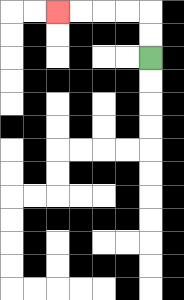{'start': '[6, 2]', 'end': '[2, 0]', 'path_directions': 'U,U,L,L,L,L', 'path_coordinates': '[[6, 2], [6, 1], [6, 0], [5, 0], [4, 0], [3, 0], [2, 0]]'}